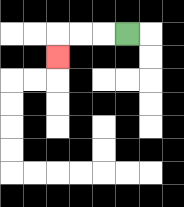{'start': '[5, 1]', 'end': '[2, 2]', 'path_directions': 'L,L,L,D', 'path_coordinates': '[[5, 1], [4, 1], [3, 1], [2, 1], [2, 2]]'}